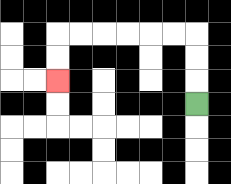{'start': '[8, 4]', 'end': '[2, 3]', 'path_directions': 'U,U,U,L,L,L,L,L,L,D,D', 'path_coordinates': '[[8, 4], [8, 3], [8, 2], [8, 1], [7, 1], [6, 1], [5, 1], [4, 1], [3, 1], [2, 1], [2, 2], [2, 3]]'}